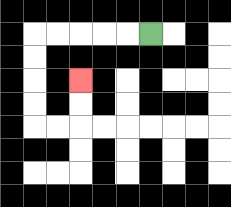{'start': '[6, 1]', 'end': '[3, 3]', 'path_directions': 'L,L,L,L,L,D,D,D,D,R,R,U,U', 'path_coordinates': '[[6, 1], [5, 1], [4, 1], [3, 1], [2, 1], [1, 1], [1, 2], [1, 3], [1, 4], [1, 5], [2, 5], [3, 5], [3, 4], [3, 3]]'}